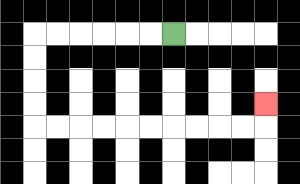{'start': '[7, 1]', 'end': '[11, 4]', 'path_directions': 'L,L,L,L,L,L,D,D,D,D,R,R,R,R,R,R,R,R,R,R,U', 'path_coordinates': '[[7, 1], [6, 1], [5, 1], [4, 1], [3, 1], [2, 1], [1, 1], [1, 2], [1, 3], [1, 4], [1, 5], [2, 5], [3, 5], [4, 5], [5, 5], [6, 5], [7, 5], [8, 5], [9, 5], [10, 5], [11, 5], [11, 4]]'}